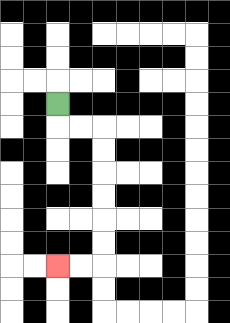{'start': '[2, 4]', 'end': '[2, 11]', 'path_directions': 'D,R,R,D,D,D,D,D,D,L,L', 'path_coordinates': '[[2, 4], [2, 5], [3, 5], [4, 5], [4, 6], [4, 7], [4, 8], [4, 9], [4, 10], [4, 11], [3, 11], [2, 11]]'}